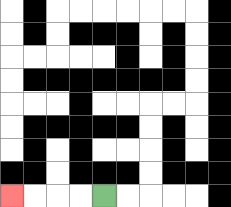{'start': '[4, 8]', 'end': '[0, 8]', 'path_directions': 'L,L,L,L', 'path_coordinates': '[[4, 8], [3, 8], [2, 8], [1, 8], [0, 8]]'}